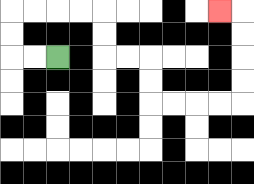{'start': '[2, 2]', 'end': '[9, 0]', 'path_directions': 'L,L,U,U,R,R,R,R,D,D,R,R,D,D,R,R,R,R,U,U,U,U,L', 'path_coordinates': '[[2, 2], [1, 2], [0, 2], [0, 1], [0, 0], [1, 0], [2, 0], [3, 0], [4, 0], [4, 1], [4, 2], [5, 2], [6, 2], [6, 3], [6, 4], [7, 4], [8, 4], [9, 4], [10, 4], [10, 3], [10, 2], [10, 1], [10, 0], [9, 0]]'}